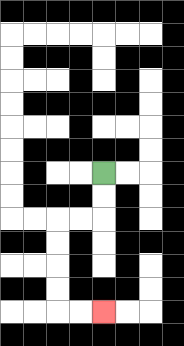{'start': '[4, 7]', 'end': '[4, 13]', 'path_directions': 'D,D,L,L,D,D,D,D,R,R', 'path_coordinates': '[[4, 7], [4, 8], [4, 9], [3, 9], [2, 9], [2, 10], [2, 11], [2, 12], [2, 13], [3, 13], [4, 13]]'}